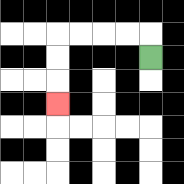{'start': '[6, 2]', 'end': '[2, 4]', 'path_directions': 'U,L,L,L,L,D,D,D', 'path_coordinates': '[[6, 2], [6, 1], [5, 1], [4, 1], [3, 1], [2, 1], [2, 2], [2, 3], [2, 4]]'}